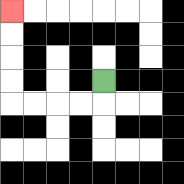{'start': '[4, 3]', 'end': '[0, 0]', 'path_directions': 'D,L,L,L,L,U,U,U,U', 'path_coordinates': '[[4, 3], [4, 4], [3, 4], [2, 4], [1, 4], [0, 4], [0, 3], [0, 2], [0, 1], [0, 0]]'}